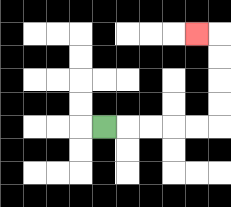{'start': '[4, 5]', 'end': '[8, 1]', 'path_directions': 'R,R,R,R,R,U,U,U,U,L', 'path_coordinates': '[[4, 5], [5, 5], [6, 5], [7, 5], [8, 5], [9, 5], [9, 4], [9, 3], [9, 2], [9, 1], [8, 1]]'}